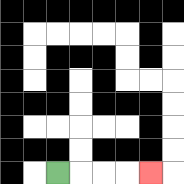{'start': '[2, 7]', 'end': '[6, 7]', 'path_directions': 'R,R,R,R', 'path_coordinates': '[[2, 7], [3, 7], [4, 7], [5, 7], [6, 7]]'}